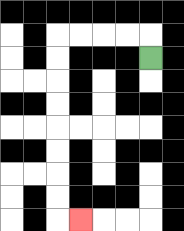{'start': '[6, 2]', 'end': '[3, 9]', 'path_directions': 'U,L,L,L,L,D,D,D,D,D,D,D,D,R', 'path_coordinates': '[[6, 2], [6, 1], [5, 1], [4, 1], [3, 1], [2, 1], [2, 2], [2, 3], [2, 4], [2, 5], [2, 6], [2, 7], [2, 8], [2, 9], [3, 9]]'}